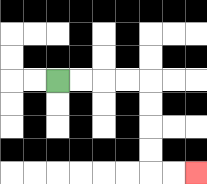{'start': '[2, 3]', 'end': '[8, 7]', 'path_directions': 'R,R,R,R,D,D,D,D,R,R', 'path_coordinates': '[[2, 3], [3, 3], [4, 3], [5, 3], [6, 3], [6, 4], [6, 5], [6, 6], [6, 7], [7, 7], [8, 7]]'}